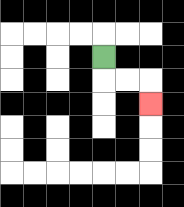{'start': '[4, 2]', 'end': '[6, 4]', 'path_directions': 'D,R,R,D', 'path_coordinates': '[[4, 2], [4, 3], [5, 3], [6, 3], [6, 4]]'}